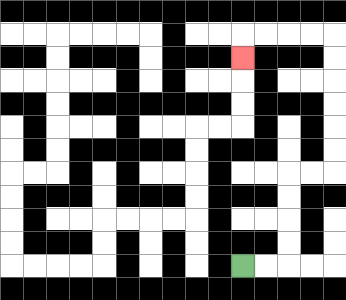{'start': '[10, 11]', 'end': '[10, 2]', 'path_directions': 'R,R,U,U,U,U,R,R,U,U,U,U,U,U,L,L,L,L,D', 'path_coordinates': '[[10, 11], [11, 11], [12, 11], [12, 10], [12, 9], [12, 8], [12, 7], [13, 7], [14, 7], [14, 6], [14, 5], [14, 4], [14, 3], [14, 2], [14, 1], [13, 1], [12, 1], [11, 1], [10, 1], [10, 2]]'}